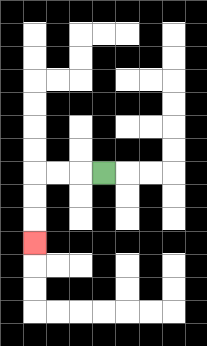{'start': '[4, 7]', 'end': '[1, 10]', 'path_directions': 'L,L,L,D,D,D', 'path_coordinates': '[[4, 7], [3, 7], [2, 7], [1, 7], [1, 8], [1, 9], [1, 10]]'}